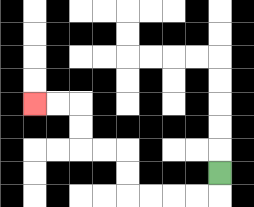{'start': '[9, 7]', 'end': '[1, 4]', 'path_directions': 'D,L,L,L,L,U,U,L,L,U,U,L,L', 'path_coordinates': '[[9, 7], [9, 8], [8, 8], [7, 8], [6, 8], [5, 8], [5, 7], [5, 6], [4, 6], [3, 6], [3, 5], [3, 4], [2, 4], [1, 4]]'}